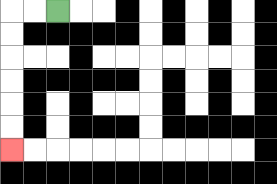{'start': '[2, 0]', 'end': '[0, 6]', 'path_directions': 'L,L,D,D,D,D,D,D', 'path_coordinates': '[[2, 0], [1, 0], [0, 0], [0, 1], [0, 2], [0, 3], [0, 4], [0, 5], [0, 6]]'}